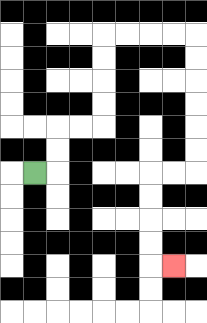{'start': '[1, 7]', 'end': '[7, 11]', 'path_directions': 'R,U,U,R,R,U,U,U,U,R,R,R,R,D,D,D,D,D,D,L,L,D,D,D,D,R', 'path_coordinates': '[[1, 7], [2, 7], [2, 6], [2, 5], [3, 5], [4, 5], [4, 4], [4, 3], [4, 2], [4, 1], [5, 1], [6, 1], [7, 1], [8, 1], [8, 2], [8, 3], [8, 4], [8, 5], [8, 6], [8, 7], [7, 7], [6, 7], [6, 8], [6, 9], [6, 10], [6, 11], [7, 11]]'}